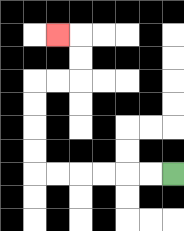{'start': '[7, 7]', 'end': '[2, 1]', 'path_directions': 'L,L,L,L,L,L,U,U,U,U,R,R,U,U,L', 'path_coordinates': '[[7, 7], [6, 7], [5, 7], [4, 7], [3, 7], [2, 7], [1, 7], [1, 6], [1, 5], [1, 4], [1, 3], [2, 3], [3, 3], [3, 2], [3, 1], [2, 1]]'}